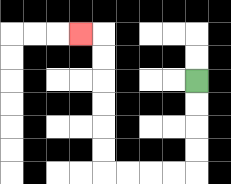{'start': '[8, 3]', 'end': '[3, 1]', 'path_directions': 'D,D,D,D,L,L,L,L,U,U,U,U,U,U,L', 'path_coordinates': '[[8, 3], [8, 4], [8, 5], [8, 6], [8, 7], [7, 7], [6, 7], [5, 7], [4, 7], [4, 6], [4, 5], [4, 4], [4, 3], [4, 2], [4, 1], [3, 1]]'}